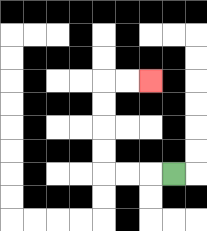{'start': '[7, 7]', 'end': '[6, 3]', 'path_directions': 'L,L,L,U,U,U,U,R,R', 'path_coordinates': '[[7, 7], [6, 7], [5, 7], [4, 7], [4, 6], [4, 5], [4, 4], [4, 3], [5, 3], [6, 3]]'}